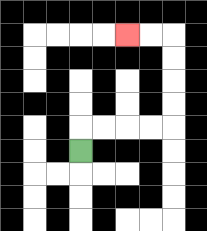{'start': '[3, 6]', 'end': '[5, 1]', 'path_directions': 'U,R,R,R,R,U,U,U,U,L,L', 'path_coordinates': '[[3, 6], [3, 5], [4, 5], [5, 5], [6, 5], [7, 5], [7, 4], [7, 3], [7, 2], [7, 1], [6, 1], [5, 1]]'}